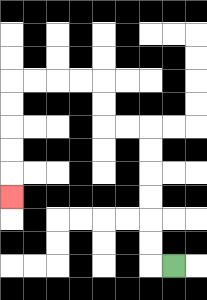{'start': '[7, 11]', 'end': '[0, 8]', 'path_directions': 'L,U,U,U,U,U,U,L,L,U,U,L,L,L,L,D,D,D,D,D', 'path_coordinates': '[[7, 11], [6, 11], [6, 10], [6, 9], [6, 8], [6, 7], [6, 6], [6, 5], [5, 5], [4, 5], [4, 4], [4, 3], [3, 3], [2, 3], [1, 3], [0, 3], [0, 4], [0, 5], [0, 6], [0, 7], [0, 8]]'}